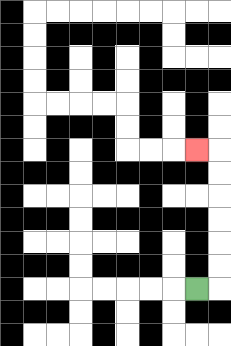{'start': '[8, 12]', 'end': '[8, 6]', 'path_directions': 'R,U,U,U,U,U,U,L', 'path_coordinates': '[[8, 12], [9, 12], [9, 11], [9, 10], [9, 9], [9, 8], [9, 7], [9, 6], [8, 6]]'}